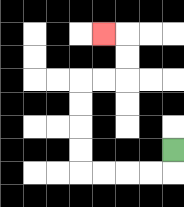{'start': '[7, 6]', 'end': '[4, 1]', 'path_directions': 'D,L,L,L,L,U,U,U,U,R,R,U,U,L', 'path_coordinates': '[[7, 6], [7, 7], [6, 7], [5, 7], [4, 7], [3, 7], [3, 6], [3, 5], [3, 4], [3, 3], [4, 3], [5, 3], [5, 2], [5, 1], [4, 1]]'}